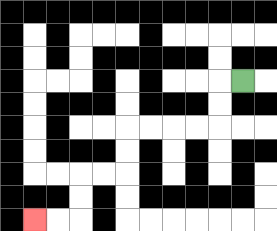{'start': '[10, 3]', 'end': '[1, 9]', 'path_directions': 'L,D,D,L,L,L,L,D,D,L,L,D,D,L,L', 'path_coordinates': '[[10, 3], [9, 3], [9, 4], [9, 5], [8, 5], [7, 5], [6, 5], [5, 5], [5, 6], [5, 7], [4, 7], [3, 7], [3, 8], [3, 9], [2, 9], [1, 9]]'}